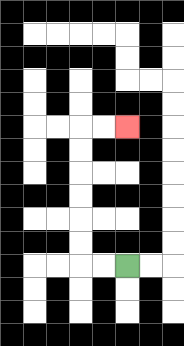{'start': '[5, 11]', 'end': '[5, 5]', 'path_directions': 'L,L,U,U,U,U,U,U,R,R', 'path_coordinates': '[[5, 11], [4, 11], [3, 11], [3, 10], [3, 9], [3, 8], [3, 7], [3, 6], [3, 5], [4, 5], [5, 5]]'}